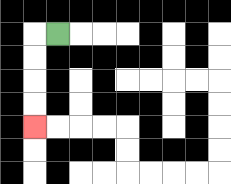{'start': '[2, 1]', 'end': '[1, 5]', 'path_directions': 'L,D,D,D,D', 'path_coordinates': '[[2, 1], [1, 1], [1, 2], [1, 3], [1, 4], [1, 5]]'}